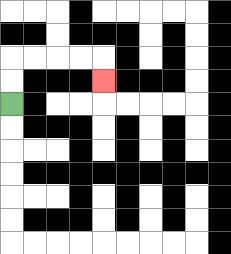{'start': '[0, 4]', 'end': '[4, 3]', 'path_directions': 'U,U,R,R,R,R,D', 'path_coordinates': '[[0, 4], [0, 3], [0, 2], [1, 2], [2, 2], [3, 2], [4, 2], [4, 3]]'}